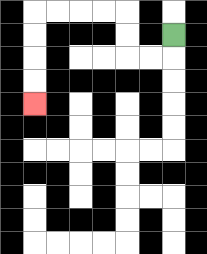{'start': '[7, 1]', 'end': '[1, 4]', 'path_directions': 'D,L,L,U,U,L,L,L,L,D,D,D,D', 'path_coordinates': '[[7, 1], [7, 2], [6, 2], [5, 2], [5, 1], [5, 0], [4, 0], [3, 0], [2, 0], [1, 0], [1, 1], [1, 2], [1, 3], [1, 4]]'}